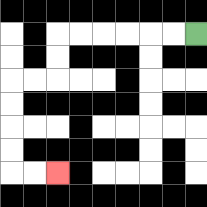{'start': '[8, 1]', 'end': '[2, 7]', 'path_directions': 'L,L,L,L,L,L,D,D,L,L,D,D,D,D,R,R', 'path_coordinates': '[[8, 1], [7, 1], [6, 1], [5, 1], [4, 1], [3, 1], [2, 1], [2, 2], [2, 3], [1, 3], [0, 3], [0, 4], [0, 5], [0, 6], [0, 7], [1, 7], [2, 7]]'}